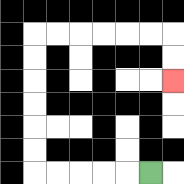{'start': '[6, 7]', 'end': '[7, 3]', 'path_directions': 'L,L,L,L,L,U,U,U,U,U,U,R,R,R,R,R,R,D,D', 'path_coordinates': '[[6, 7], [5, 7], [4, 7], [3, 7], [2, 7], [1, 7], [1, 6], [1, 5], [1, 4], [1, 3], [1, 2], [1, 1], [2, 1], [3, 1], [4, 1], [5, 1], [6, 1], [7, 1], [7, 2], [7, 3]]'}